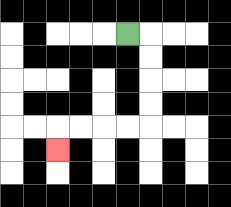{'start': '[5, 1]', 'end': '[2, 6]', 'path_directions': 'R,D,D,D,D,L,L,L,L,D', 'path_coordinates': '[[5, 1], [6, 1], [6, 2], [6, 3], [6, 4], [6, 5], [5, 5], [4, 5], [3, 5], [2, 5], [2, 6]]'}